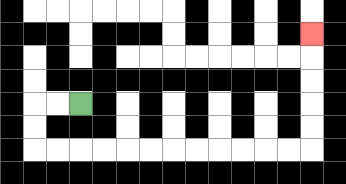{'start': '[3, 4]', 'end': '[13, 1]', 'path_directions': 'L,L,D,D,R,R,R,R,R,R,R,R,R,R,R,R,U,U,U,U,U', 'path_coordinates': '[[3, 4], [2, 4], [1, 4], [1, 5], [1, 6], [2, 6], [3, 6], [4, 6], [5, 6], [6, 6], [7, 6], [8, 6], [9, 6], [10, 6], [11, 6], [12, 6], [13, 6], [13, 5], [13, 4], [13, 3], [13, 2], [13, 1]]'}